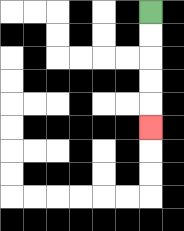{'start': '[6, 0]', 'end': '[6, 5]', 'path_directions': 'D,D,D,D,D', 'path_coordinates': '[[6, 0], [6, 1], [6, 2], [6, 3], [6, 4], [6, 5]]'}